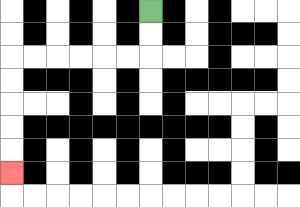{'start': '[6, 0]', 'end': '[0, 7]', 'path_directions': 'D,D,L,L,L,L,L,L,D,D,D,D,D', 'path_coordinates': '[[6, 0], [6, 1], [6, 2], [5, 2], [4, 2], [3, 2], [2, 2], [1, 2], [0, 2], [0, 3], [0, 4], [0, 5], [0, 6], [0, 7]]'}